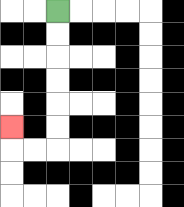{'start': '[2, 0]', 'end': '[0, 5]', 'path_directions': 'D,D,D,D,D,D,L,L,U', 'path_coordinates': '[[2, 0], [2, 1], [2, 2], [2, 3], [2, 4], [2, 5], [2, 6], [1, 6], [0, 6], [0, 5]]'}